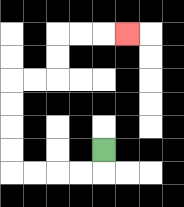{'start': '[4, 6]', 'end': '[5, 1]', 'path_directions': 'D,L,L,L,L,U,U,U,U,R,R,U,U,R,R,R', 'path_coordinates': '[[4, 6], [4, 7], [3, 7], [2, 7], [1, 7], [0, 7], [0, 6], [0, 5], [0, 4], [0, 3], [1, 3], [2, 3], [2, 2], [2, 1], [3, 1], [4, 1], [5, 1]]'}